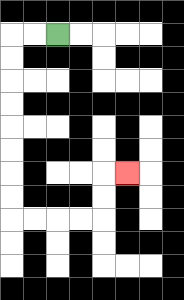{'start': '[2, 1]', 'end': '[5, 7]', 'path_directions': 'L,L,D,D,D,D,D,D,D,D,R,R,R,R,U,U,R', 'path_coordinates': '[[2, 1], [1, 1], [0, 1], [0, 2], [0, 3], [0, 4], [0, 5], [0, 6], [0, 7], [0, 8], [0, 9], [1, 9], [2, 9], [3, 9], [4, 9], [4, 8], [4, 7], [5, 7]]'}